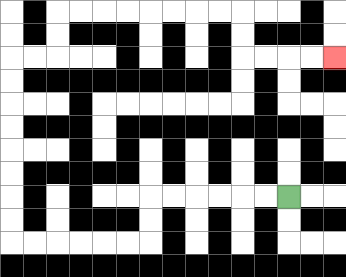{'start': '[12, 8]', 'end': '[14, 2]', 'path_directions': 'L,L,L,L,L,L,D,D,L,L,L,L,L,L,U,U,U,U,U,U,U,U,R,R,U,U,R,R,R,R,R,R,R,R,D,D,R,R,R,R', 'path_coordinates': '[[12, 8], [11, 8], [10, 8], [9, 8], [8, 8], [7, 8], [6, 8], [6, 9], [6, 10], [5, 10], [4, 10], [3, 10], [2, 10], [1, 10], [0, 10], [0, 9], [0, 8], [0, 7], [0, 6], [0, 5], [0, 4], [0, 3], [0, 2], [1, 2], [2, 2], [2, 1], [2, 0], [3, 0], [4, 0], [5, 0], [6, 0], [7, 0], [8, 0], [9, 0], [10, 0], [10, 1], [10, 2], [11, 2], [12, 2], [13, 2], [14, 2]]'}